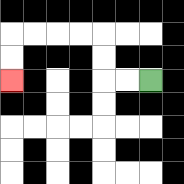{'start': '[6, 3]', 'end': '[0, 3]', 'path_directions': 'L,L,U,U,L,L,L,L,D,D', 'path_coordinates': '[[6, 3], [5, 3], [4, 3], [4, 2], [4, 1], [3, 1], [2, 1], [1, 1], [0, 1], [0, 2], [0, 3]]'}